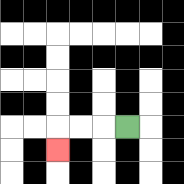{'start': '[5, 5]', 'end': '[2, 6]', 'path_directions': 'L,L,L,D', 'path_coordinates': '[[5, 5], [4, 5], [3, 5], [2, 5], [2, 6]]'}